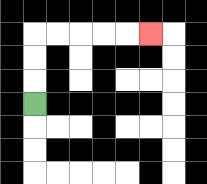{'start': '[1, 4]', 'end': '[6, 1]', 'path_directions': 'U,U,U,R,R,R,R,R', 'path_coordinates': '[[1, 4], [1, 3], [1, 2], [1, 1], [2, 1], [3, 1], [4, 1], [5, 1], [6, 1]]'}